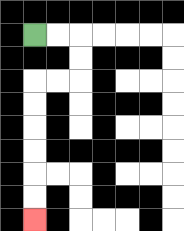{'start': '[1, 1]', 'end': '[1, 9]', 'path_directions': 'R,R,D,D,L,L,D,D,D,D,D,D', 'path_coordinates': '[[1, 1], [2, 1], [3, 1], [3, 2], [3, 3], [2, 3], [1, 3], [1, 4], [1, 5], [1, 6], [1, 7], [1, 8], [1, 9]]'}